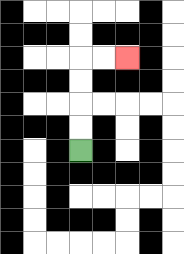{'start': '[3, 6]', 'end': '[5, 2]', 'path_directions': 'U,U,U,U,R,R', 'path_coordinates': '[[3, 6], [3, 5], [3, 4], [3, 3], [3, 2], [4, 2], [5, 2]]'}